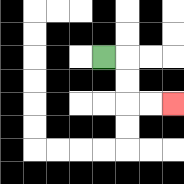{'start': '[4, 2]', 'end': '[7, 4]', 'path_directions': 'R,D,D,R,R', 'path_coordinates': '[[4, 2], [5, 2], [5, 3], [5, 4], [6, 4], [7, 4]]'}